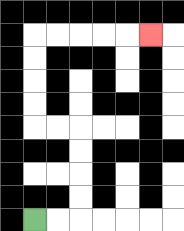{'start': '[1, 9]', 'end': '[6, 1]', 'path_directions': 'R,R,U,U,U,U,L,L,U,U,U,U,R,R,R,R,R', 'path_coordinates': '[[1, 9], [2, 9], [3, 9], [3, 8], [3, 7], [3, 6], [3, 5], [2, 5], [1, 5], [1, 4], [1, 3], [1, 2], [1, 1], [2, 1], [3, 1], [4, 1], [5, 1], [6, 1]]'}